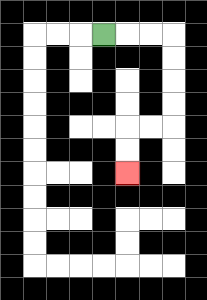{'start': '[4, 1]', 'end': '[5, 7]', 'path_directions': 'R,R,R,D,D,D,D,L,L,D,D', 'path_coordinates': '[[4, 1], [5, 1], [6, 1], [7, 1], [7, 2], [7, 3], [7, 4], [7, 5], [6, 5], [5, 5], [5, 6], [5, 7]]'}